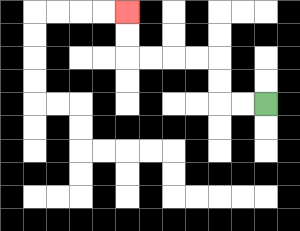{'start': '[11, 4]', 'end': '[5, 0]', 'path_directions': 'L,L,U,U,L,L,L,L,U,U', 'path_coordinates': '[[11, 4], [10, 4], [9, 4], [9, 3], [9, 2], [8, 2], [7, 2], [6, 2], [5, 2], [5, 1], [5, 0]]'}